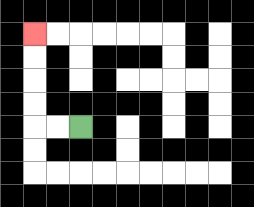{'start': '[3, 5]', 'end': '[1, 1]', 'path_directions': 'L,L,U,U,U,U', 'path_coordinates': '[[3, 5], [2, 5], [1, 5], [1, 4], [1, 3], [1, 2], [1, 1]]'}